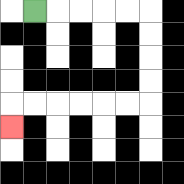{'start': '[1, 0]', 'end': '[0, 5]', 'path_directions': 'R,R,R,R,R,D,D,D,D,L,L,L,L,L,L,D', 'path_coordinates': '[[1, 0], [2, 0], [3, 0], [4, 0], [5, 0], [6, 0], [6, 1], [6, 2], [6, 3], [6, 4], [5, 4], [4, 4], [3, 4], [2, 4], [1, 4], [0, 4], [0, 5]]'}